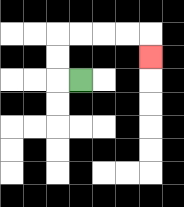{'start': '[3, 3]', 'end': '[6, 2]', 'path_directions': 'L,U,U,R,R,R,R,D', 'path_coordinates': '[[3, 3], [2, 3], [2, 2], [2, 1], [3, 1], [4, 1], [5, 1], [6, 1], [6, 2]]'}